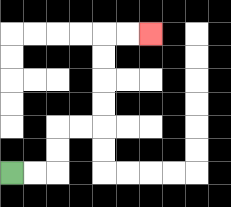{'start': '[0, 7]', 'end': '[6, 1]', 'path_directions': 'R,R,U,U,R,R,U,U,U,U,R,R', 'path_coordinates': '[[0, 7], [1, 7], [2, 7], [2, 6], [2, 5], [3, 5], [4, 5], [4, 4], [4, 3], [4, 2], [4, 1], [5, 1], [6, 1]]'}